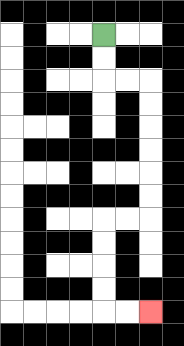{'start': '[4, 1]', 'end': '[6, 13]', 'path_directions': 'D,D,R,R,D,D,D,D,D,D,L,L,D,D,D,D,R,R', 'path_coordinates': '[[4, 1], [4, 2], [4, 3], [5, 3], [6, 3], [6, 4], [6, 5], [6, 6], [6, 7], [6, 8], [6, 9], [5, 9], [4, 9], [4, 10], [4, 11], [4, 12], [4, 13], [5, 13], [6, 13]]'}